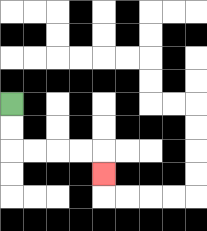{'start': '[0, 4]', 'end': '[4, 7]', 'path_directions': 'D,D,R,R,R,R,D', 'path_coordinates': '[[0, 4], [0, 5], [0, 6], [1, 6], [2, 6], [3, 6], [4, 6], [4, 7]]'}